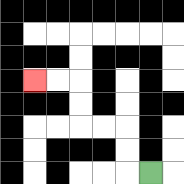{'start': '[6, 7]', 'end': '[1, 3]', 'path_directions': 'L,U,U,L,L,U,U,L,L', 'path_coordinates': '[[6, 7], [5, 7], [5, 6], [5, 5], [4, 5], [3, 5], [3, 4], [3, 3], [2, 3], [1, 3]]'}